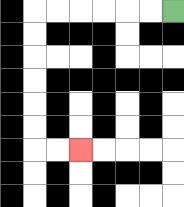{'start': '[7, 0]', 'end': '[3, 6]', 'path_directions': 'L,L,L,L,L,L,D,D,D,D,D,D,R,R', 'path_coordinates': '[[7, 0], [6, 0], [5, 0], [4, 0], [3, 0], [2, 0], [1, 0], [1, 1], [1, 2], [1, 3], [1, 4], [1, 5], [1, 6], [2, 6], [3, 6]]'}